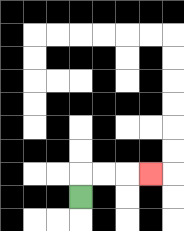{'start': '[3, 8]', 'end': '[6, 7]', 'path_directions': 'U,R,R,R', 'path_coordinates': '[[3, 8], [3, 7], [4, 7], [5, 7], [6, 7]]'}